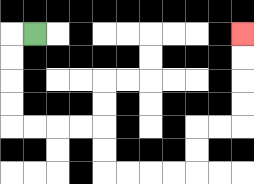{'start': '[1, 1]', 'end': '[10, 1]', 'path_directions': 'L,D,D,D,D,R,R,R,R,D,D,R,R,R,R,U,U,R,R,U,U,U,U', 'path_coordinates': '[[1, 1], [0, 1], [0, 2], [0, 3], [0, 4], [0, 5], [1, 5], [2, 5], [3, 5], [4, 5], [4, 6], [4, 7], [5, 7], [6, 7], [7, 7], [8, 7], [8, 6], [8, 5], [9, 5], [10, 5], [10, 4], [10, 3], [10, 2], [10, 1]]'}